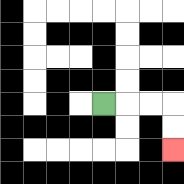{'start': '[4, 4]', 'end': '[7, 6]', 'path_directions': 'R,R,R,D,D', 'path_coordinates': '[[4, 4], [5, 4], [6, 4], [7, 4], [7, 5], [7, 6]]'}